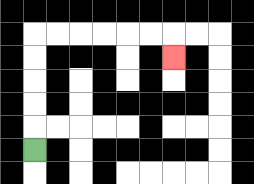{'start': '[1, 6]', 'end': '[7, 2]', 'path_directions': 'U,U,U,U,U,R,R,R,R,R,R,D', 'path_coordinates': '[[1, 6], [1, 5], [1, 4], [1, 3], [1, 2], [1, 1], [2, 1], [3, 1], [4, 1], [5, 1], [6, 1], [7, 1], [7, 2]]'}